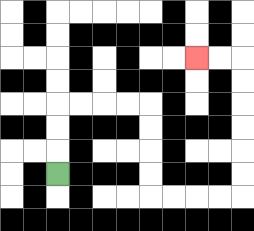{'start': '[2, 7]', 'end': '[8, 2]', 'path_directions': 'U,U,U,R,R,R,R,D,D,D,D,R,R,R,R,U,U,U,U,U,U,L,L', 'path_coordinates': '[[2, 7], [2, 6], [2, 5], [2, 4], [3, 4], [4, 4], [5, 4], [6, 4], [6, 5], [6, 6], [6, 7], [6, 8], [7, 8], [8, 8], [9, 8], [10, 8], [10, 7], [10, 6], [10, 5], [10, 4], [10, 3], [10, 2], [9, 2], [8, 2]]'}